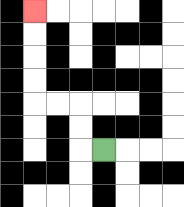{'start': '[4, 6]', 'end': '[1, 0]', 'path_directions': 'L,U,U,L,L,U,U,U,U', 'path_coordinates': '[[4, 6], [3, 6], [3, 5], [3, 4], [2, 4], [1, 4], [1, 3], [1, 2], [1, 1], [1, 0]]'}